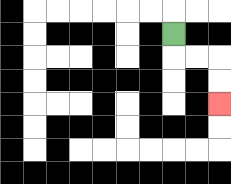{'start': '[7, 1]', 'end': '[9, 4]', 'path_directions': 'D,R,R,D,D', 'path_coordinates': '[[7, 1], [7, 2], [8, 2], [9, 2], [9, 3], [9, 4]]'}